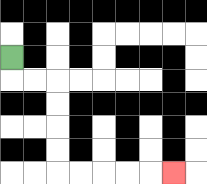{'start': '[0, 2]', 'end': '[7, 7]', 'path_directions': 'D,R,R,D,D,D,D,R,R,R,R,R', 'path_coordinates': '[[0, 2], [0, 3], [1, 3], [2, 3], [2, 4], [2, 5], [2, 6], [2, 7], [3, 7], [4, 7], [5, 7], [6, 7], [7, 7]]'}